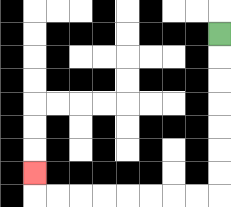{'start': '[9, 1]', 'end': '[1, 7]', 'path_directions': 'D,D,D,D,D,D,D,L,L,L,L,L,L,L,L,U', 'path_coordinates': '[[9, 1], [9, 2], [9, 3], [9, 4], [9, 5], [9, 6], [9, 7], [9, 8], [8, 8], [7, 8], [6, 8], [5, 8], [4, 8], [3, 8], [2, 8], [1, 8], [1, 7]]'}